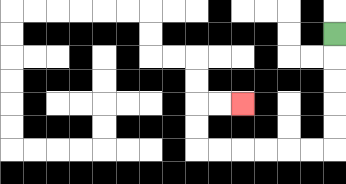{'start': '[14, 1]', 'end': '[10, 4]', 'path_directions': 'D,D,D,D,D,L,L,L,L,L,L,U,U,R,R', 'path_coordinates': '[[14, 1], [14, 2], [14, 3], [14, 4], [14, 5], [14, 6], [13, 6], [12, 6], [11, 6], [10, 6], [9, 6], [8, 6], [8, 5], [8, 4], [9, 4], [10, 4]]'}